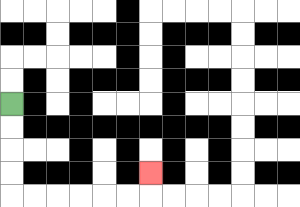{'start': '[0, 4]', 'end': '[6, 7]', 'path_directions': 'D,D,D,D,R,R,R,R,R,R,U', 'path_coordinates': '[[0, 4], [0, 5], [0, 6], [0, 7], [0, 8], [1, 8], [2, 8], [3, 8], [4, 8], [5, 8], [6, 8], [6, 7]]'}